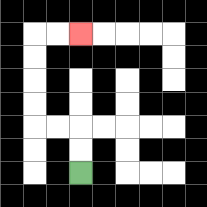{'start': '[3, 7]', 'end': '[3, 1]', 'path_directions': 'U,U,L,L,U,U,U,U,R,R', 'path_coordinates': '[[3, 7], [3, 6], [3, 5], [2, 5], [1, 5], [1, 4], [1, 3], [1, 2], [1, 1], [2, 1], [3, 1]]'}